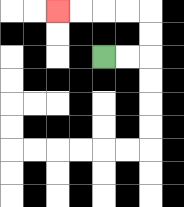{'start': '[4, 2]', 'end': '[2, 0]', 'path_directions': 'R,R,U,U,L,L,L,L', 'path_coordinates': '[[4, 2], [5, 2], [6, 2], [6, 1], [6, 0], [5, 0], [4, 0], [3, 0], [2, 0]]'}